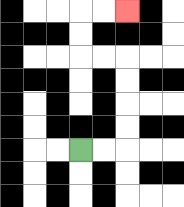{'start': '[3, 6]', 'end': '[5, 0]', 'path_directions': 'R,R,U,U,U,U,L,L,U,U,R,R', 'path_coordinates': '[[3, 6], [4, 6], [5, 6], [5, 5], [5, 4], [5, 3], [5, 2], [4, 2], [3, 2], [3, 1], [3, 0], [4, 0], [5, 0]]'}